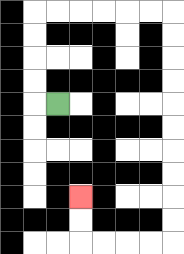{'start': '[2, 4]', 'end': '[3, 8]', 'path_directions': 'L,U,U,U,U,R,R,R,R,R,R,D,D,D,D,D,D,D,D,D,D,L,L,L,L,U,U', 'path_coordinates': '[[2, 4], [1, 4], [1, 3], [1, 2], [1, 1], [1, 0], [2, 0], [3, 0], [4, 0], [5, 0], [6, 0], [7, 0], [7, 1], [7, 2], [7, 3], [7, 4], [7, 5], [7, 6], [7, 7], [7, 8], [7, 9], [7, 10], [6, 10], [5, 10], [4, 10], [3, 10], [3, 9], [3, 8]]'}